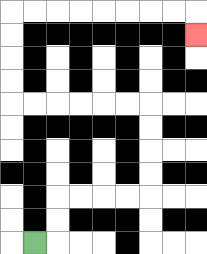{'start': '[1, 10]', 'end': '[8, 1]', 'path_directions': 'R,U,U,R,R,R,R,U,U,U,U,L,L,L,L,L,L,U,U,U,U,R,R,R,R,R,R,R,R,D', 'path_coordinates': '[[1, 10], [2, 10], [2, 9], [2, 8], [3, 8], [4, 8], [5, 8], [6, 8], [6, 7], [6, 6], [6, 5], [6, 4], [5, 4], [4, 4], [3, 4], [2, 4], [1, 4], [0, 4], [0, 3], [0, 2], [0, 1], [0, 0], [1, 0], [2, 0], [3, 0], [4, 0], [5, 0], [6, 0], [7, 0], [8, 0], [8, 1]]'}